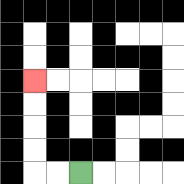{'start': '[3, 7]', 'end': '[1, 3]', 'path_directions': 'L,L,U,U,U,U', 'path_coordinates': '[[3, 7], [2, 7], [1, 7], [1, 6], [1, 5], [1, 4], [1, 3]]'}